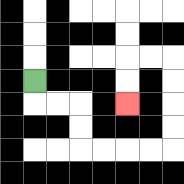{'start': '[1, 3]', 'end': '[5, 4]', 'path_directions': 'D,R,R,D,D,R,R,R,R,U,U,U,U,L,L,D,D', 'path_coordinates': '[[1, 3], [1, 4], [2, 4], [3, 4], [3, 5], [3, 6], [4, 6], [5, 6], [6, 6], [7, 6], [7, 5], [7, 4], [7, 3], [7, 2], [6, 2], [5, 2], [5, 3], [5, 4]]'}